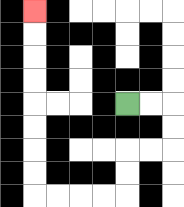{'start': '[5, 4]', 'end': '[1, 0]', 'path_directions': 'R,R,D,D,L,L,D,D,L,L,L,L,U,U,U,U,U,U,U,U', 'path_coordinates': '[[5, 4], [6, 4], [7, 4], [7, 5], [7, 6], [6, 6], [5, 6], [5, 7], [5, 8], [4, 8], [3, 8], [2, 8], [1, 8], [1, 7], [1, 6], [1, 5], [1, 4], [1, 3], [1, 2], [1, 1], [1, 0]]'}